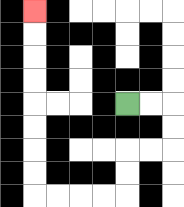{'start': '[5, 4]', 'end': '[1, 0]', 'path_directions': 'R,R,D,D,L,L,D,D,L,L,L,L,U,U,U,U,U,U,U,U', 'path_coordinates': '[[5, 4], [6, 4], [7, 4], [7, 5], [7, 6], [6, 6], [5, 6], [5, 7], [5, 8], [4, 8], [3, 8], [2, 8], [1, 8], [1, 7], [1, 6], [1, 5], [1, 4], [1, 3], [1, 2], [1, 1], [1, 0]]'}